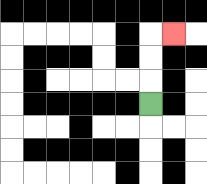{'start': '[6, 4]', 'end': '[7, 1]', 'path_directions': 'U,U,U,R', 'path_coordinates': '[[6, 4], [6, 3], [6, 2], [6, 1], [7, 1]]'}